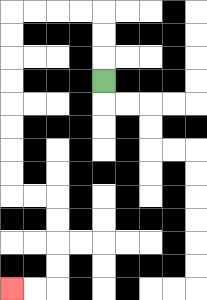{'start': '[4, 3]', 'end': '[0, 12]', 'path_directions': 'U,U,U,L,L,L,L,D,D,D,D,D,D,D,D,R,R,D,D,D,D,L,L', 'path_coordinates': '[[4, 3], [4, 2], [4, 1], [4, 0], [3, 0], [2, 0], [1, 0], [0, 0], [0, 1], [0, 2], [0, 3], [0, 4], [0, 5], [0, 6], [0, 7], [0, 8], [1, 8], [2, 8], [2, 9], [2, 10], [2, 11], [2, 12], [1, 12], [0, 12]]'}